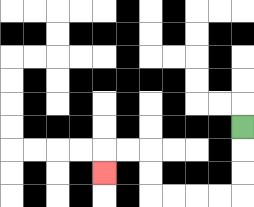{'start': '[10, 5]', 'end': '[4, 7]', 'path_directions': 'D,D,D,L,L,L,L,U,U,L,L,D', 'path_coordinates': '[[10, 5], [10, 6], [10, 7], [10, 8], [9, 8], [8, 8], [7, 8], [6, 8], [6, 7], [6, 6], [5, 6], [4, 6], [4, 7]]'}